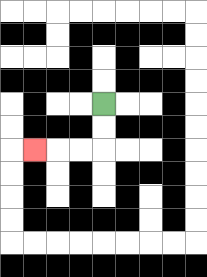{'start': '[4, 4]', 'end': '[1, 6]', 'path_directions': 'D,D,L,L,L', 'path_coordinates': '[[4, 4], [4, 5], [4, 6], [3, 6], [2, 6], [1, 6]]'}